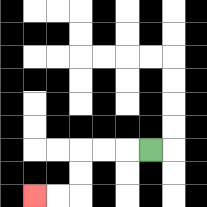{'start': '[6, 6]', 'end': '[1, 8]', 'path_directions': 'L,L,L,D,D,L,L', 'path_coordinates': '[[6, 6], [5, 6], [4, 6], [3, 6], [3, 7], [3, 8], [2, 8], [1, 8]]'}